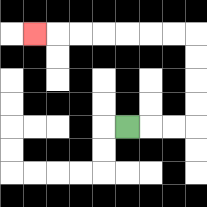{'start': '[5, 5]', 'end': '[1, 1]', 'path_directions': 'R,R,R,U,U,U,U,L,L,L,L,L,L,L', 'path_coordinates': '[[5, 5], [6, 5], [7, 5], [8, 5], [8, 4], [8, 3], [8, 2], [8, 1], [7, 1], [6, 1], [5, 1], [4, 1], [3, 1], [2, 1], [1, 1]]'}